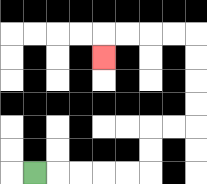{'start': '[1, 7]', 'end': '[4, 2]', 'path_directions': 'R,R,R,R,R,U,U,R,R,U,U,U,U,L,L,L,L,D', 'path_coordinates': '[[1, 7], [2, 7], [3, 7], [4, 7], [5, 7], [6, 7], [6, 6], [6, 5], [7, 5], [8, 5], [8, 4], [8, 3], [8, 2], [8, 1], [7, 1], [6, 1], [5, 1], [4, 1], [4, 2]]'}